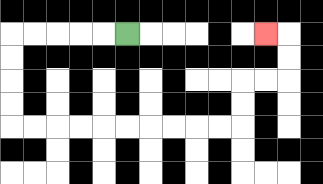{'start': '[5, 1]', 'end': '[11, 1]', 'path_directions': 'L,L,L,L,L,D,D,D,D,R,R,R,R,R,R,R,R,R,R,U,U,R,R,U,U,L', 'path_coordinates': '[[5, 1], [4, 1], [3, 1], [2, 1], [1, 1], [0, 1], [0, 2], [0, 3], [0, 4], [0, 5], [1, 5], [2, 5], [3, 5], [4, 5], [5, 5], [6, 5], [7, 5], [8, 5], [9, 5], [10, 5], [10, 4], [10, 3], [11, 3], [12, 3], [12, 2], [12, 1], [11, 1]]'}